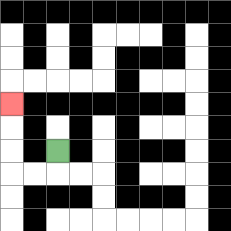{'start': '[2, 6]', 'end': '[0, 4]', 'path_directions': 'D,L,L,U,U,U', 'path_coordinates': '[[2, 6], [2, 7], [1, 7], [0, 7], [0, 6], [0, 5], [0, 4]]'}